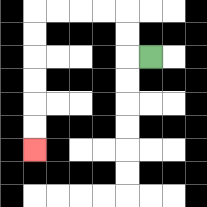{'start': '[6, 2]', 'end': '[1, 6]', 'path_directions': 'L,U,U,L,L,L,L,D,D,D,D,D,D', 'path_coordinates': '[[6, 2], [5, 2], [5, 1], [5, 0], [4, 0], [3, 0], [2, 0], [1, 0], [1, 1], [1, 2], [1, 3], [1, 4], [1, 5], [1, 6]]'}